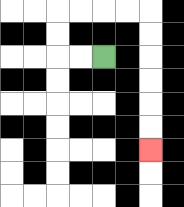{'start': '[4, 2]', 'end': '[6, 6]', 'path_directions': 'L,L,U,U,R,R,R,R,D,D,D,D,D,D', 'path_coordinates': '[[4, 2], [3, 2], [2, 2], [2, 1], [2, 0], [3, 0], [4, 0], [5, 0], [6, 0], [6, 1], [6, 2], [6, 3], [6, 4], [6, 5], [6, 6]]'}